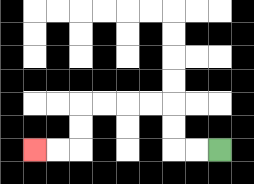{'start': '[9, 6]', 'end': '[1, 6]', 'path_directions': 'L,L,U,U,L,L,L,L,D,D,L,L', 'path_coordinates': '[[9, 6], [8, 6], [7, 6], [7, 5], [7, 4], [6, 4], [5, 4], [4, 4], [3, 4], [3, 5], [3, 6], [2, 6], [1, 6]]'}